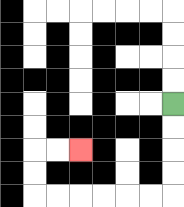{'start': '[7, 4]', 'end': '[3, 6]', 'path_directions': 'D,D,D,D,L,L,L,L,L,L,U,U,R,R', 'path_coordinates': '[[7, 4], [7, 5], [7, 6], [7, 7], [7, 8], [6, 8], [5, 8], [4, 8], [3, 8], [2, 8], [1, 8], [1, 7], [1, 6], [2, 6], [3, 6]]'}